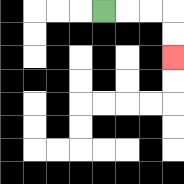{'start': '[4, 0]', 'end': '[7, 2]', 'path_directions': 'R,R,R,D,D', 'path_coordinates': '[[4, 0], [5, 0], [6, 0], [7, 0], [7, 1], [7, 2]]'}